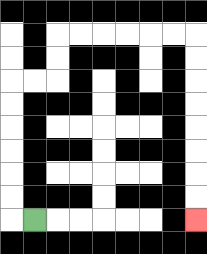{'start': '[1, 9]', 'end': '[8, 9]', 'path_directions': 'L,U,U,U,U,U,U,R,R,U,U,R,R,R,R,R,R,D,D,D,D,D,D,D,D', 'path_coordinates': '[[1, 9], [0, 9], [0, 8], [0, 7], [0, 6], [0, 5], [0, 4], [0, 3], [1, 3], [2, 3], [2, 2], [2, 1], [3, 1], [4, 1], [5, 1], [6, 1], [7, 1], [8, 1], [8, 2], [8, 3], [8, 4], [8, 5], [8, 6], [8, 7], [8, 8], [8, 9]]'}